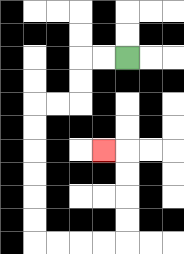{'start': '[5, 2]', 'end': '[4, 6]', 'path_directions': 'L,L,D,D,L,L,D,D,D,D,D,D,R,R,R,R,U,U,U,U,L', 'path_coordinates': '[[5, 2], [4, 2], [3, 2], [3, 3], [3, 4], [2, 4], [1, 4], [1, 5], [1, 6], [1, 7], [1, 8], [1, 9], [1, 10], [2, 10], [3, 10], [4, 10], [5, 10], [5, 9], [5, 8], [5, 7], [5, 6], [4, 6]]'}